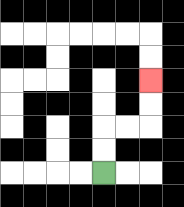{'start': '[4, 7]', 'end': '[6, 3]', 'path_directions': 'U,U,R,R,U,U', 'path_coordinates': '[[4, 7], [4, 6], [4, 5], [5, 5], [6, 5], [6, 4], [6, 3]]'}